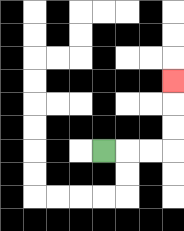{'start': '[4, 6]', 'end': '[7, 3]', 'path_directions': 'R,R,R,U,U,U', 'path_coordinates': '[[4, 6], [5, 6], [6, 6], [7, 6], [7, 5], [7, 4], [7, 3]]'}